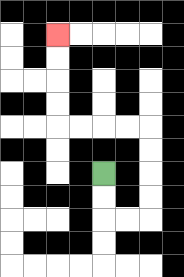{'start': '[4, 7]', 'end': '[2, 1]', 'path_directions': 'D,D,R,R,U,U,U,U,L,L,L,L,U,U,U,U', 'path_coordinates': '[[4, 7], [4, 8], [4, 9], [5, 9], [6, 9], [6, 8], [6, 7], [6, 6], [6, 5], [5, 5], [4, 5], [3, 5], [2, 5], [2, 4], [2, 3], [2, 2], [2, 1]]'}